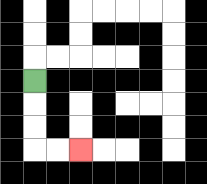{'start': '[1, 3]', 'end': '[3, 6]', 'path_directions': 'D,D,D,R,R', 'path_coordinates': '[[1, 3], [1, 4], [1, 5], [1, 6], [2, 6], [3, 6]]'}